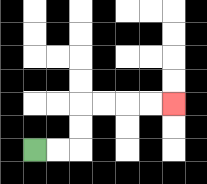{'start': '[1, 6]', 'end': '[7, 4]', 'path_directions': 'R,R,U,U,R,R,R,R', 'path_coordinates': '[[1, 6], [2, 6], [3, 6], [3, 5], [3, 4], [4, 4], [5, 4], [6, 4], [7, 4]]'}